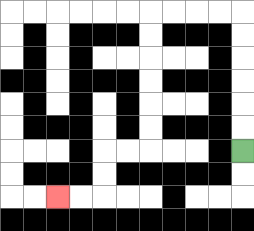{'start': '[10, 6]', 'end': '[2, 8]', 'path_directions': 'U,U,U,U,U,U,L,L,L,L,D,D,D,D,D,D,L,L,D,D,L,L', 'path_coordinates': '[[10, 6], [10, 5], [10, 4], [10, 3], [10, 2], [10, 1], [10, 0], [9, 0], [8, 0], [7, 0], [6, 0], [6, 1], [6, 2], [6, 3], [6, 4], [6, 5], [6, 6], [5, 6], [4, 6], [4, 7], [4, 8], [3, 8], [2, 8]]'}